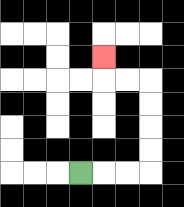{'start': '[3, 7]', 'end': '[4, 2]', 'path_directions': 'R,R,R,U,U,U,U,L,L,U', 'path_coordinates': '[[3, 7], [4, 7], [5, 7], [6, 7], [6, 6], [6, 5], [6, 4], [6, 3], [5, 3], [4, 3], [4, 2]]'}